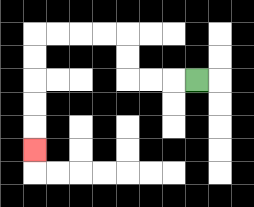{'start': '[8, 3]', 'end': '[1, 6]', 'path_directions': 'L,L,L,U,U,L,L,L,L,D,D,D,D,D', 'path_coordinates': '[[8, 3], [7, 3], [6, 3], [5, 3], [5, 2], [5, 1], [4, 1], [3, 1], [2, 1], [1, 1], [1, 2], [1, 3], [1, 4], [1, 5], [1, 6]]'}